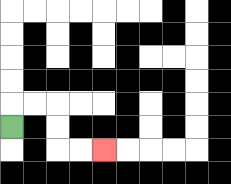{'start': '[0, 5]', 'end': '[4, 6]', 'path_directions': 'U,R,R,D,D,R,R', 'path_coordinates': '[[0, 5], [0, 4], [1, 4], [2, 4], [2, 5], [2, 6], [3, 6], [4, 6]]'}